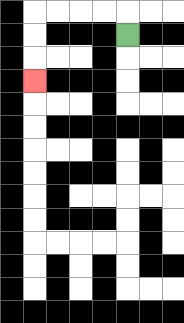{'start': '[5, 1]', 'end': '[1, 3]', 'path_directions': 'U,L,L,L,L,D,D,D', 'path_coordinates': '[[5, 1], [5, 0], [4, 0], [3, 0], [2, 0], [1, 0], [1, 1], [1, 2], [1, 3]]'}